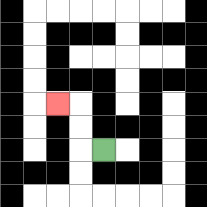{'start': '[4, 6]', 'end': '[2, 4]', 'path_directions': 'L,U,U,L', 'path_coordinates': '[[4, 6], [3, 6], [3, 5], [3, 4], [2, 4]]'}